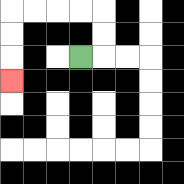{'start': '[3, 2]', 'end': '[0, 3]', 'path_directions': 'R,U,U,L,L,L,L,D,D,D', 'path_coordinates': '[[3, 2], [4, 2], [4, 1], [4, 0], [3, 0], [2, 0], [1, 0], [0, 0], [0, 1], [0, 2], [0, 3]]'}